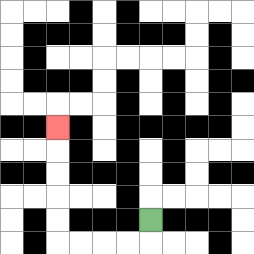{'start': '[6, 9]', 'end': '[2, 5]', 'path_directions': 'D,L,L,L,L,U,U,U,U,U', 'path_coordinates': '[[6, 9], [6, 10], [5, 10], [4, 10], [3, 10], [2, 10], [2, 9], [2, 8], [2, 7], [2, 6], [2, 5]]'}